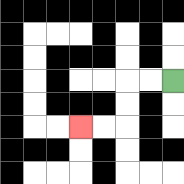{'start': '[7, 3]', 'end': '[3, 5]', 'path_directions': 'L,L,D,D,L,L', 'path_coordinates': '[[7, 3], [6, 3], [5, 3], [5, 4], [5, 5], [4, 5], [3, 5]]'}